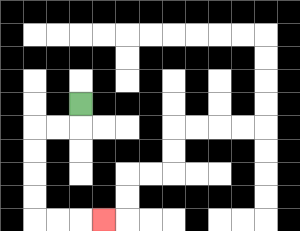{'start': '[3, 4]', 'end': '[4, 9]', 'path_directions': 'D,L,L,D,D,D,D,R,R,R', 'path_coordinates': '[[3, 4], [3, 5], [2, 5], [1, 5], [1, 6], [1, 7], [1, 8], [1, 9], [2, 9], [3, 9], [4, 9]]'}